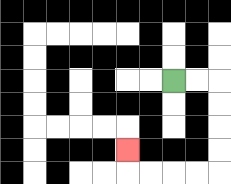{'start': '[7, 3]', 'end': '[5, 6]', 'path_directions': 'R,R,D,D,D,D,L,L,L,L,U', 'path_coordinates': '[[7, 3], [8, 3], [9, 3], [9, 4], [9, 5], [9, 6], [9, 7], [8, 7], [7, 7], [6, 7], [5, 7], [5, 6]]'}